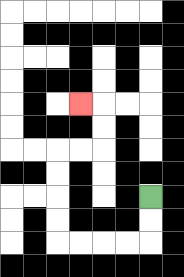{'start': '[6, 8]', 'end': '[3, 4]', 'path_directions': 'D,D,L,L,L,L,U,U,U,U,R,R,U,U,L', 'path_coordinates': '[[6, 8], [6, 9], [6, 10], [5, 10], [4, 10], [3, 10], [2, 10], [2, 9], [2, 8], [2, 7], [2, 6], [3, 6], [4, 6], [4, 5], [4, 4], [3, 4]]'}